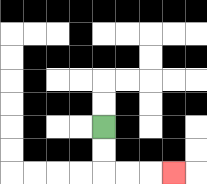{'start': '[4, 5]', 'end': '[7, 7]', 'path_directions': 'D,D,R,R,R', 'path_coordinates': '[[4, 5], [4, 6], [4, 7], [5, 7], [6, 7], [7, 7]]'}